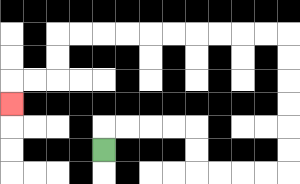{'start': '[4, 6]', 'end': '[0, 4]', 'path_directions': 'U,R,R,R,R,D,D,R,R,R,R,U,U,U,U,U,U,L,L,L,L,L,L,L,L,L,L,D,D,L,L,D', 'path_coordinates': '[[4, 6], [4, 5], [5, 5], [6, 5], [7, 5], [8, 5], [8, 6], [8, 7], [9, 7], [10, 7], [11, 7], [12, 7], [12, 6], [12, 5], [12, 4], [12, 3], [12, 2], [12, 1], [11, 1], [10, 1], [9, 1], [8, 1], [7, 1], [6, 1], [5, 1], [4, 1], [3, 1], [2, 1], [2, 2], [2, 3], [1, 3], [0, 3], [0, 4]]'}